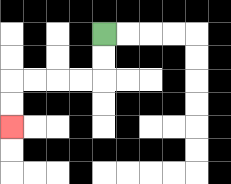{'start': '[4, 1]', 'end': '[0, 5]', 'path_directions': 'D,D,L,L,L,L,D,D', 'path_coordinates': '[[4, 1], [4, 2], [4, 3], [3, 3], [2, 3], [1, 3], [0, 3], [0, 4], [0, 5]]'}